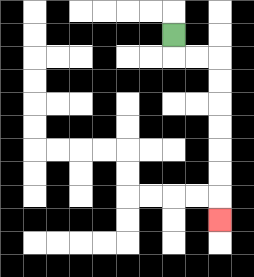{'start': '[7, 1]', 'end': '[9, 9]', 'path_directions': 'D,R,R,D,D,D,D,D,D,D', 'path_coordinates': '[[7, 1], [7, 2], [8, 2], [9, 2], [9, 3], [9, 4], [9, 5], [9, 6], [9, 7], [9, 8], [9, 9]]'}